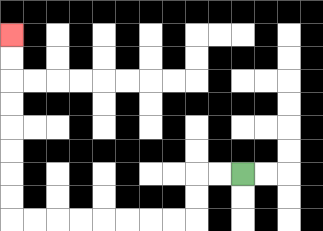{'start': '[10, 7]', 'end': '[0, 1]', 'path_directions': 'L,L,D,D,L,L,L,L,L,L,L,L,U,U,U,U,U,U,U,U', 'path_coordinates': '[[10, 7], [9, 7], [8, 7], [8, 8], [8, 9], [7, 9], [6, 9], [5, 9], [4, 9], [3, 9], [2, 9], [1, 9], [0, 9], [0, 8], [0, 7], [0, 6], [0, 5], [0, 4], [0, 3], [0, 2], [0, 1]]'}